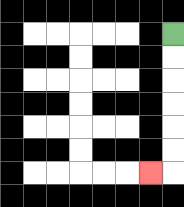{'start': '[7, 1]', 'end': '[6, 7]', 'path_directions': 'D,D,D,D,D,D,L', 'path_coordinates': '[[7, 1], [7, 2], [7, 3], [7, 4], [7, 5], [7, 6], [7, 7], [6, 7]]'}